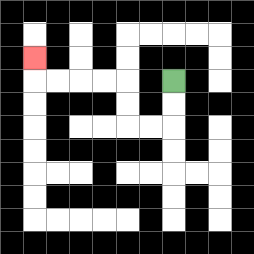{'start': '[7, 3]', 'end': '[1, 2]', 'path_directions': 'D,D,L,L,U,U,L,L,L,L,U', 'path_coordinates': '[[7, 3], [7, 4], [7, 5], [6, 5], [5, 5], [5, 4], [5, 3], [4, 3], [3, 3], [2, 3], [1, 3], [1, 2]]'}